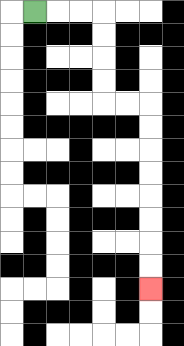{'start': '[1, 0]', 'end': '[6, 12]', 'path_directions': 'R,R,R,D,D,D,D,R,R,D,D,D,D,D,D,D,D', 'path_coordinates': '[[1, 0], [2, 0], [3, 0], [4, 0], [4, 1], [4, 2], [4, 3], [4, 4], [5, 4], [6, 4], [6, 5], [6, 6], [6, 7], [6, 8], [6, 9], [6, 10], [6, 11], [6, 12]]'}